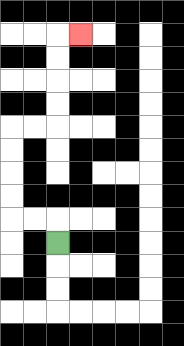{'start': '[2, 10]', 'end': '[3, 1]', 'path_directions': 'U,L,L,U,U,U,U,R,R,U,U,U,U,R', 'path_coordinates': '[[2, 10], [2, 9], [1, 9], [0, 9], [0, 8], [0, 7], [0, 6], [0, 5], [1, 5], [2, 5], [2, 4], [2, 3], [2, 2], [2, 1], [3, 1]]'}